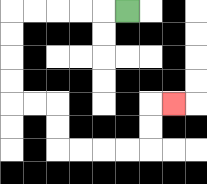{'start': '[5, 0]', 'end': '[7, 4]', 'path_directions': 'L,L,L,L,L,D,D,D,D,R,R,D,D,R,R,R,R,U,U,R', 'path_coordinates': '[[5, 0], [4, 0], [3, 0], [2, 0], [1, 0], [0, 0], [0, 1], [0, 2], [0, 3], [0, 4], [1, 4], [2, 4], [2, 5], [2, 6], [3, 6], [4, 6], [5, 6], [6, 6], [6, 5], [6, 4], [7, 4]]'}